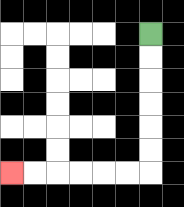{'start': '[6, 1]', 'end': '[0, 7]', 'path_directions': 'D,D,D,D,D,D,L,L,L,L,L,L', 'path_coordinates': '[[6, 1], [6, 2], [6, 3], [6, 4], [6, 5], [6, 6], [6, 7], [5, 7], [4, 7], [3, 7], [2, 7], [1, 7], [0, 7]]'}